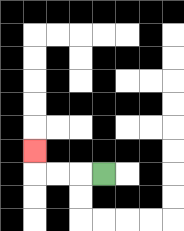{'start': '[4, 7]', 'end': '[1, 6]', 'path_directions': 'L,L,L,U', 'path_coordinates': '[[4, 7], [3, 7], [2, 7], [1, 7], [1, 6]]'}